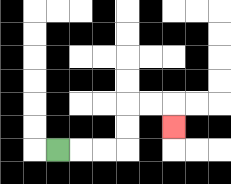{'start': '[2, 6]', 'end': '[7, 5]', 'path_directions': 'R,R,R,U,U,R,R,D', 'path_coordinates': '[[2, 6], [3, 6], [4, 6], [5, 6], [5, 5], [5, 4], [6, 4], [7, 4], [7, 5]]'}